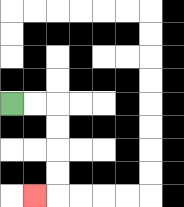{'start': '[0, 4]', 'end': '[1, 8]', 'path_directions': 'R,R,D,D,D,D,L', 'path_coordinates': '[[0, 4], [1, 4], [2, 4], [2, 5], [2, 6], [2, 7], [2, 8], [1, 8]]'}